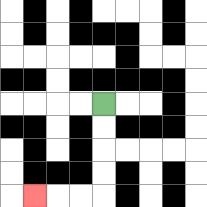{'start': '[4, 4]', 'end': '[1, 8]', 'path_directions': 'D,D,D,D,L,L,L', 'path_coordinates': '[[4, 4], [4, 5], [4, 6], [4, 7], [4, 8], [3, 8], [2, 8], [1, 8]]'}